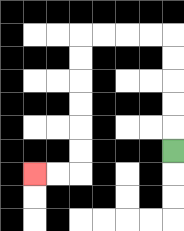{'start': '[7, 6]', 'end': '[1, 7]', 'path_directions': 'U,U,U,U,U,L,L,L,L,D,D,D,D,D,D,L,L', 'path_coordinates': '[[7, 6], [7, 5], [7, 4], [7, 3], [7, 2], [7, 1], [6, 1], [5, 1], [4, 1], [3, 1], [3, 2], [3, 3], [3, 4], [3, 5], [3, 6], [3, 7], [2, 7], [1, 7]]'}